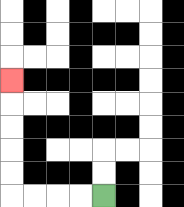{'start': '[4, 8]', 'end': '[0, 3]', 'path_directions': 'L,L,L,L,U,U,U,U,U', 'path_coordinates': '[[4, 8], [3, 8], [2, 8], [1, 8], [0, 8], [0, 7], [0, 6], [0, 5], [0, 4], [0, 3]]'}